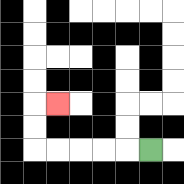{'start': '[6, 6]', 'end': '[2, 4]', 'path_directions': 'L,L,L,L,L,U,U,R', 'path_coordinates': '[[6, 6], [5, 6], [4, 6], [3, 6], [2, 6], [1, 6], [1, 5], [1, 4], [2, 4]]'}